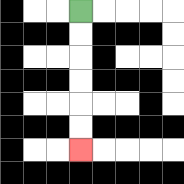{'start': '[3, 0]', 'end': '[3, 6]', 'path_directions': 'D,D,D,D,D,D', 'path_coordinates': '[[3, 0], [3, 1], [3, 2], [3, 3], [3, 4], [3, 5], [3, 6]]'}